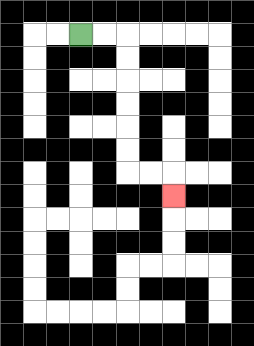{'start': '[3, 1]', 'end': '[7, 8]', 'path_directions': 'R,R,D,D,D,D,D,D,R,R,D', 'path_coordinates': '[[3, 1], [4, 1], [5, 1], [5, 2], [5, 3], [5, 4], [5, 5], [5, 6], [5, 7], [6, 7], [7, 7], [7, 8]]'}